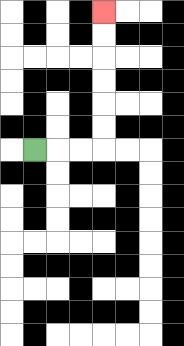{'start': '[1, 6]', 'end': '[4, 0]', 'path_directions': 'R,R,R,U,U,U,U,U,U', 'path_coordinates': '[[1, 6], [2, 6], [3, 6], [4, 6], [4, 5], [4, 4], [4, 3], [4, 2], [4, 1], [4, 0]]'}